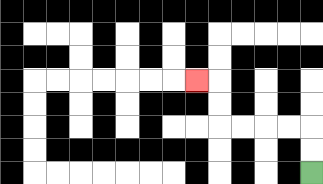{'start': '[13, 7]', 'end': '[8, 3]', 'path_directions': 'U,U,L,L,L,L,U,U,L', 'path_coordinates': '[[13, 7], [13, 6], [13, 5], [12, 5], [11, 5], [10, 5], [9, 5], [9, 4], [9, 3], [8, 3]]'}